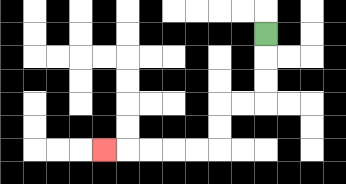{'start': '[11, 1]', 'end': '[4, 6]', 'path_directions': 'D,D,D,L,L,D,D,L,L,L,L,L', 'path_coordinates': '[[11, 1], [11, 2], [11, 3], [11, 4], [10, 4], [9, 4], [9, 5], [9, 6], [8, 6], [7, 6], [6, 6], [5, 6], [4, 6]]'}